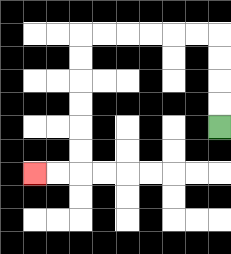{'start': '[9, 5]', 'end': '[1, 7]', 'path_directions': 'U,U,U,U,L,L,L,L,L,L,D,D,D,D,D,D,L,L', 'path_coordinates': '[[9, 5], [9, 4], [9, 3], [9, 2], [9, 1], [8, 1], [7, 1], [6, 1], [5, 1], [4, 1], [3, 1], [3, 2], [3, 3], [3, 4], [3, 5], [3, 6], [3, 7], [2, 7], [1, 7]]'}